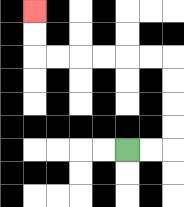{'start': '[5, 6]', 'end': '[1, 0]', 'path_directions': 'R,R,U,U,U,U,L,L,L,L,L,L,U,U', 'path_coordinates': '[[5, 6], [6, 6], [7, 6], [7, 5], [7, 4], [7, 3], [7, 2], [6, 2], [5, 2], [4, 2], [3, 2], [2, 2], [1, 2], [1, 1], [1, 0]]'}